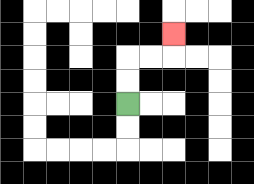{'start': '[5, 4]', 'end': '[7, 1]', 'path_directions': 'U,U,R,R,U', 'path_coordinates': '[[5, 4], [5, 3], [5, 2], [6, 2], [7, 2], [7, 1]]'}